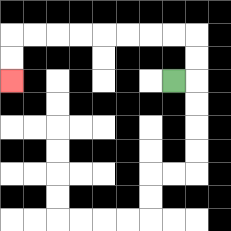{'start': '[7, 3]', 'end': '[0, 3]', 'path_directions': 'R,U,U,L,L,L,L,L,L,L,L,D,D', 'path_coordinates': '[[7, 3], [8, 3], [8, 2], [8, 1], [7, 1], [6, 1], [5, 1], [4, 1], [3, 1], [2, 1], [1, 1], [0, 1], [0, 2], [0, 3]]'}